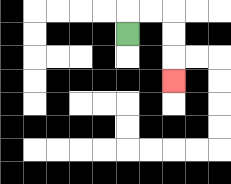{'start': '[5, 1]', 'end': '[7, 3]', 'path_directions': 'U,R,R,D,D,D', 'path_coordinates': '[[5, 1], [5, 0], [6, 0], [7, 0], [7, 1], [7, 2], [7, 3]]'}